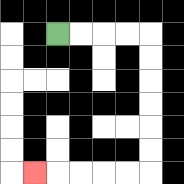{'start': '[2, 1]', 'end': '[1, 7]', 'path_directions': 'R,R,R,R,D,D,D,D,D,D,L,L,L,L,L', 'path_coordinates': '[[2, 1], [3, 1], [4, 1], [5, 1], [6, 1], [6, 2], [6, 3], [6, 4], [6, 5], [6, 6], [6, 7], [5, 7], [4, 7], [3, 7], [2, 7], [1, 7]]'}